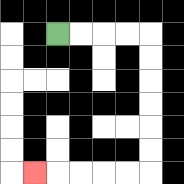{'start': '[2, 1]', 'end': '[1, 7]', 'path_directions': 'R,R,R,R,D,D,D,D,D,D,L,L,L,L,L', 'path_coordinates': '[[2, 1], [3, 1], [4, 1], [5, 1], [6, 1], [6, 2], [6, 3], [6, 4], [6, 5], [6, 6], [6, 7], [5, 7], [4, 7], [3, 7], [2, 7], [1, 7]]'}